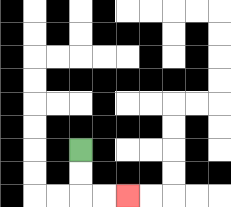{'start': '[3, 6]', 'end': '[5, 8]', 'path_directions': 'D,D,R,R', 'path_coordinates': '[[3, 6], [3, 7], [3, 8], [4, 8], [5, 8]]'}